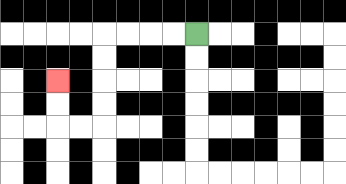{'start': '[8, 1]', 'end': '[2, 3]', 'path_directions': 'L,L,L,L,D,D,D,D,L,L,U,U', 'path_coordinates': '[[8, 1], [7, 1], [6, 1], [5, 1], [4, 1], [4, 2], [4, 3], [4, 4], [4, 5], [3, 5], [2, 5], [2, 4], [2, 3]]'}